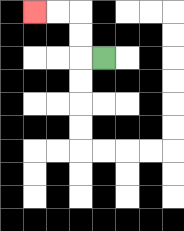{'start': '[4, 2]', 'end': '[1, 0]', 'path_directions': 'L,U,U,L,L', 'path_coordinates': '[[4, 2], [3, 2], [3, 1], [3, 0], [2, 0], [1, 0]]'}